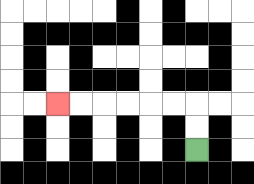{'start': '[8, 6]', 'end': '[2, 4]', 'path_directions': 'U,U,L,L,L,L,L,L', 'path_coordinates': '[[8, 6], [8, 5], [8, 4], [7, 4], [6, 4], [5, 4], [4, 4], [3, 4], [2, 4]]'}